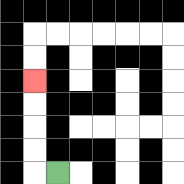{'start': '[2, 7]', 'end': '[1, 3]', 'path_directions': 'L,U,U,U,U', 'path_coordinates': '[[2, 7], [1, 7], [1, 6], [1, 5], [1, 4], [1, 3]]'}